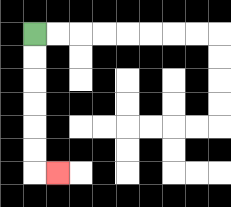{'start': '[1, 1]', 'end': '[2, 7]', 'path_directions': 'D,D,D,D,D,D,R', 'path_coordinates': '[[1, 1], [1, 2], [1, 3], [1, 4], [1, 5], [1, 6], [1, 7], [2, 7]]'}